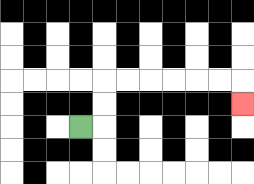{'start': '[3, 5]', 'end': '[10, 4]', 'path_directions': 'R,U,U,R,R,R,R,R,R,D', 'path_coordinates': '[[3, 5], [4, 5], [4, 4], [4, 3], [5, 3], [6, 3], [7, 3], [8, 3], [9, 3], [10, 3], [10, 4]]'}